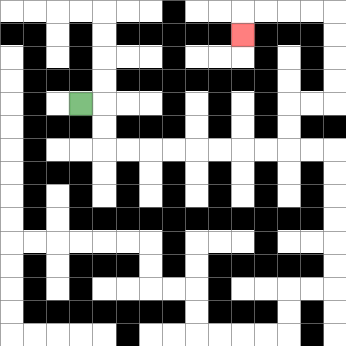{'start': '[3, 4]', 'end': '[10, 1]', 'path_directions': 'R,D,D,R,R,R,R,R,R,R,R,U,U,R,R,U,U,U,U,L,L,L,L,D', 'path_coordinates': '[[3, 4], [4, 4], [4, 5], [4, 6], [5, 6], [6, 6], [7, 6], [8, 6], [9, 6], [10, 6], [11, 6], [12, 6], [12, 5], [12, 4], [13, 4], [14, 4], [14, 3], [14, 2], [14, 1], [14, 0], [13, 0], [12, 0], [11, 0], [10, 0], [10, 1]]'}